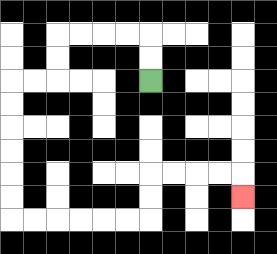{'start': '[6, 3]', 'end': '[10, 8]', 'path_directions': 'U,U,L,L,L,L,D,D,L,L,D,D,D,D,D,D,R,R,R,R,R,R,U,U,R,R,R,R,D', 'path_coordinates': '[[6, 3], [6, 2], [6, 1], [5, 1], [4, 1], [3, 1], [2, 1], [2, 2], [2, 3], [1, 3], [0, 3], [0, 4], [0, 5], [0, 6], [0, 7], [0, 8], [0, 9], [1, 9], [2, 9], [3, 9], [4, 9], [5, 9], [6, 9], [6, 8], [6, 7], [7, 7], [8, 7], [9, 7], [10, 7], [10, 8]]'}